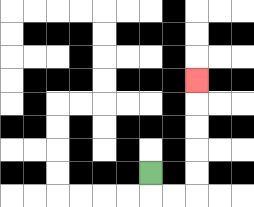{'start': '[6, 7]', 'end': '[8, 3]', 'path_directions': 'D,R,R,U,U,U,U,U', 'path_coordinates': '[[6, 7], [6, 8], [7, 8], [8, 8], [8, 7], [8, 6], [8, 5], [8, 4], [8, 3]]'}